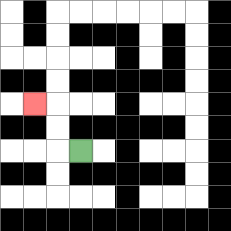{'start': '[3, 6]', 'end': '[1, 4]', 'path_directions': 'L,U,U,L', 'path_coordinates': '[[3, 6], [2, 6], [2, 5], [2, 4], [1, 4]]'}